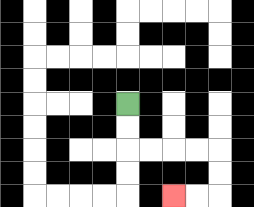{'start': '[5, 4]', 'end': '[7, 8]', 'path_directions': 'D,D,R,R,R,R,D,D,L,L', 'path_coordinates': '[[5, 4], [5, 5], [5, 6], [6, 6], [7, 6], [8, 6], [9, 6], [9, 7], [9, 8], [8, 8], [7, 8]]'}